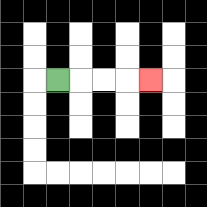{'start': '[2, 3]', 'end': '[6, 3]', 'path_directions': 'R,R,R,R', 'path_coordinates': '[[2, 3], [3, 3], [4, 3], [5, 3], [6, 3]]'}